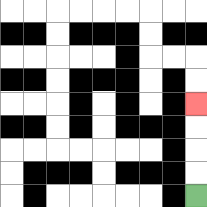{'start': '[8, 8]', 'end': '[8, 4]', 'path_directions': 'U,U,U,U', 'path_coordinates': '[[8, 8], [8, 7], [8, 6], [8, 5], [8, 4]]'}